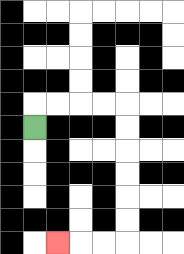{'start': '[1, 5]', 'end': '[2, 10]', 'path_directions': 'U,R,R,R,R,D,D,D,D,D,D,L,L,L', 'path_coordinates': '[[1, 5], [1, 4], [2, 4], [3, 4], [4, 4], [5, 4], [5, 5], [5, 6], [5, 7], [5, 8], [5, 9], [5, 10], [4, 10], [3, 10], [2, 10]]'}